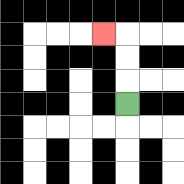{'start': '[5, 4]', 'end': '[4, 1]', 'path_directions': 'U,U,U,L', 'path_coordinates': '[[5, 4], [5, 3], [5, 2], [5, 1], [4, 1]]'}